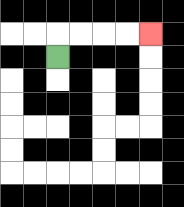{'start': '[2, 2]', 'end': '[6, 1]', 'path_directions': 'U,R,R,R,R', 'path_coordinates': '[[2, 2], [2, 1], [3, 1], [4, 1], [5, 1], [6, 1]]'}